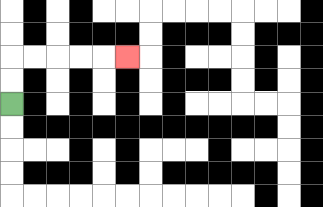{'start': '[0, 4]', 'end': '[5, 2]', 'path_directions': 'U,U,R,R,R,R,R', 'path_coordinates': '[[0, 4], [0, 3], [0, 2], [1, 2], [2, 2], [3, 2], [4, 2], [5, 2]]'}